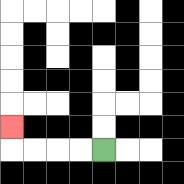{'start': '[4, 6]', 'end': '[0, 5]', 'path_directions': 'L,L,L,L,U', 'path_coordinates': '[[4, 6], [3, 6], [2, 6], [1, 6], [0, 6], [0, 5]]'}